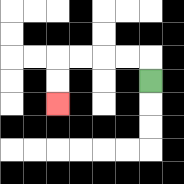{'start': '[6, 3]', 'end': '[2, 4]', 'path_directions': 'U,L,L,L,L,D,D', 'path_coordinates': '[[6, 3], [6, 2], [5, 2], [4, 2], [3, 2], [2, 2], [2, 3], [2, 4]]'}